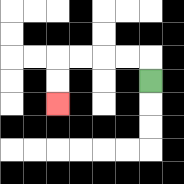{'start': '[6, 3]', 'end': '[2, 4]', 'path_directions': 'U,L,L,L,L,D,D', 'path_coordinates': '[[6, 3], [6, 2], [5, 2], [4, 2], [3, 2], [2, 2], [2, 3], [2, 4]]'}